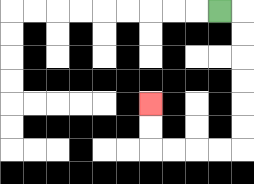{'start': '[9, 0]', 'end': '[6, 4]', 'path_directions': 'R,D,D,D,D,D,D,L,L,L,L,U,U', 'path_coordinates': '[[9, 0], [10, 0], [10, 1], [10, 2], [10, 3], [10, 4], [10, 5], [10, 6], [9, 6], [8, 6], [7, 6], [6, 6], [6, 5], [6, 4]]'}